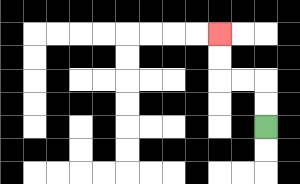{'start': '[11, 5]', 'end': '[9, 1]', 'path_directions': 'U,U,L,L,U,U', 'path_coordinates': '[[11, 5], [11, 4], [11, 3], [10, 3], [9, 3], [9, 2], [9, 1]]'}